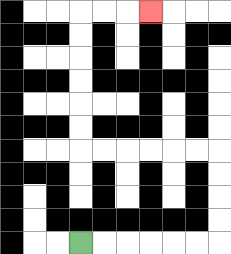{'start': '[3, 10]', 'end': '[6, 0]', 'path_directions': 'R,R,R,R,R,R,U,U,U,U,L,L,L,L,L,L,U,U,U,U,U,U,R,R,R', 'path_coordinates': '[[3, 10], [4, 10], [5, 10], [6, 10], [7, 10], [8, 10], [9, 10], [9, 9], [9, 8], [9, 7], [9, 6], [8, 6], [7, 6], [6, 6], [5, 6], [4, 6], [3, 6], [3, 5], [3, 4], [3, 3], [3, 2], [3, 1], [3, 0], [4, 0], [5, 0], [6, 0]]'}